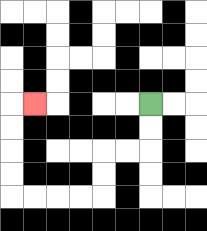{'start': '[6, 4]', 'end': '[1, 4]', 'path_directions': 'D,D,L,L,D,D,L,L,L,L,U,U,U,U,R', 'path_coordinates': '[[6, 4], [6, 5], [6, 6], [5, 6], [4, 6], [4, 7], [4, 8], [3, 8], [2, 8], [1, 8], [0, 8], [0, 7], [0, 6], [0, 5], [0, 4], [1, 4]]'}